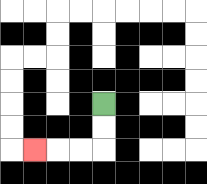{'start': '[4, 4]', 'end': '[1, 6]', 'path_directions': 'D,D,L,L,L', 'path_coordinates': '[[4, 4], [4, 5], [4, 6], [3, 6], [2, 6], [1, 6]]'}